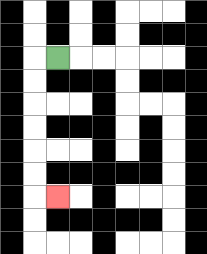{'start': '[2, 2]', 'end': '[2, 8]', 'path_directions': 'L,D,D,D,D,D,D,R', 'path_coordinates': '[[2, 2], [1, 2], [1, 3], [1, 4], [1, 5], [1, 6], [1, 7], [1, 8], [2, 8]]'}